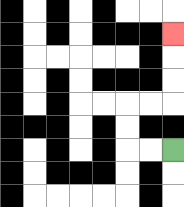{'start': '[7, 6]', 'end': '[7, 1]', 'path_directions': 'L,L,U,U,R,R,U,U,U', 'path_coordinates': '[[7, 6], [6, 6], [5, 6], [5, 5], [5, 4], [6, 4], [7, 4], [7, 3], [7, 2], [7, 1]]'}